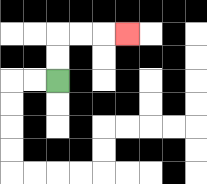{'start': '[2, 3]', 'end': '[5, 1]', 'path_directions': 'U,U,R,R,R', 'path_coordinates': '[[2, 3], [2, 2], [2, 1], [3, 1], [4, 1], [5, 1]]'}